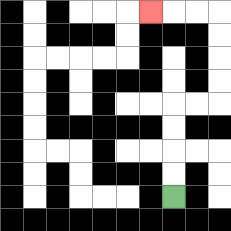{'start': '[7, 8]', 'end': '[6, 0]', 'path_directions': 'U,U,U,U,R,R,U,U,U,U,L,L,L', 'path_coordinates': '[[7, 8], [7, 7], [7, 6], [7, 5], [7, 4], [8, 4], [9, 4], [9, 3], [9, 2], [9, 1], [9, 0], [8, 0], [7, 0], [6, 0]]'}